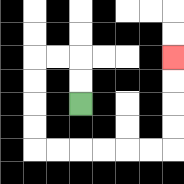{'start': '[3, 4]', 'end': '[7, 2]', 'path_directions': 'U,U,L,L,D,D,D,D,R,R,R,R,R,R,U,U,U,U', 'path_coordinates': '[[3, 4], [3, 3], [3, 2], [2, 2], [1, 2], [1, 3], [1, 4], [1, 5], [1, 6], [2, 6], [3, 6], [4, 6], [5, 6], [6, 6], [7, 6], [7, 5], [7, 4], [7, 3], [7, 2]]'}